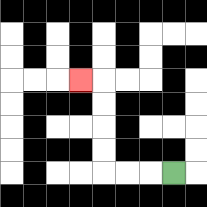{'start': '[7, 7]', 'end': '[3, 3]', 'path_directions': 'L,L,L,U,U,U,U,L', 'path_coordinates': '[[7, 7], [6, 7], [5, 7], [4, 7], [4, 6], [4, 5], [4, 4], [4, 3], [3, 3]]'}